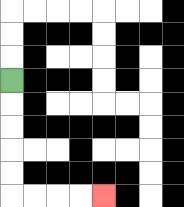{'start': '[0, 3]', 'end': '[4, 8]', 'path_directions': 'D,D,D,D,D,R,R,R,R', 'path_coordinates': '[[0, 3], [0, 4], [0, 5], [0, 6], [0, 7], [0, 8], [1, 8], [2, 8], [3, 8], [4, 8]]'}